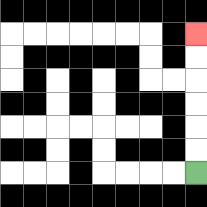{'start': '[8, 7]', 'end': '[8, 1]', 'path_directions': 'U,U,U,U,U,U', 'path_coordinates': '[[8, 7], [8, 6], [8, 5], [8, 4], [8, 3], [8, 2], [8, 1]]'}